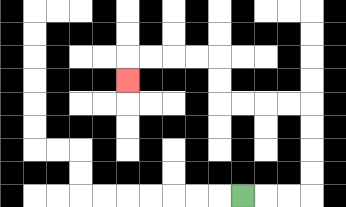{'start': '[10, 8]', 'end': '[5, 3]', 'path_directions': 'R,R,R,U,U,U,U,L,L,L,L,U,U,L,L,L,L,D', 'path_coordinates': '[[10, 8], [11, 8], [12, 8], [13, 8], [13, 7], [13, 6], [13, 5], [13, 4], [12, 4], [11, 4], [10, 4], [9, 4], [9, 3], [9, 2], [8, 2], [7, 2], [6, 2], [5, 2], [5, 3]]'}